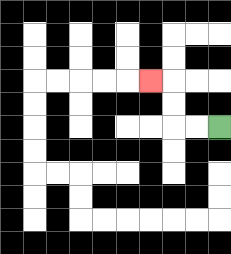{'start': '[9, 5]', 'end': '[6, 3]', 'path_directions': 'L,L,U,U,L', 'path_coordinates': '[[9, 5], [8, 5], [7, 5], [7, 4], [7, 3], [6, 3]]'}